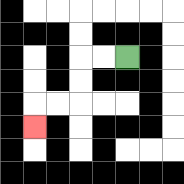{'start': '[5, 2]', 'end': '[1, 5]', 'path_directions': 'L,L,D,D,L,L,D', 'path_coordinates': '[[5, 2], [4, 2], [3, 2], [3, 3], [3, 4], [2, 4], [1, 4], [1, 5]]'}